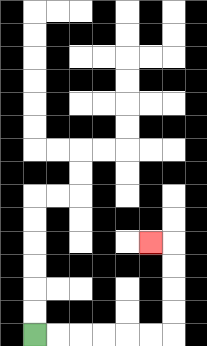{'start': '[1, 14]', 'end': '[6, 10]', 'path_directions': 'R,R,R,R,R,R,U,U,U,U,L', 'path_coordinates': '[[1, 14], [2, 14], [3, 14], [4, 14], [5, 14], [6, 14], [7, 14], [7, 13], [7, 12], [7, 11], [7, 10], [6, 10]]'}